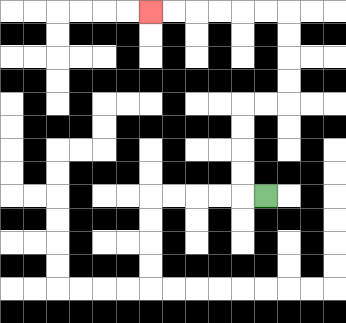{'start': '[11, 8]', 'end': '[6, 0]', 'path_directions': 'L,U,U,U,U,R,R,U,U,U,U,L,L,L,L,L,L', 'path_coordinates': '[[11, 8], [10, 8], [10, 7], [10, 6], [10, 5], [10, 4], [11, 4], [12, 4], [12, 3], [12, 2], [12, 1], [12, 0], [11, 0], [10, 0], [9, 0], [8, 0], [7, 0], [6, 0]]'}